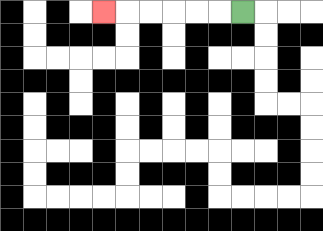{'start': '[10, 0]', 'end': '[4, 0]', 'path_directions': 'L,L,L,L,L,L', 'path_coordinates': '[[10, 0], [9, 0], [8, 0], [7, 0], [6, 0], [5, 0], [4, 0]]'}